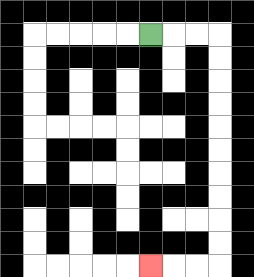{'start': '[6, 1]', 'end': '[6, 11]', 'path_directions': 'R,R,R,D,D,D,D,D,D,D,D,D,D,L,L,L', 'path_coordinates': '[[6, 1], [7, 1], [8, 1], [9, 1], [9, 2], [9, 3], [9, 4], [9, 5], [9, 6], [9, 7], [9, 8], [9, 9], [9, 10], [9, 11], [8, 11], [7, 11], [6, 11]]'}